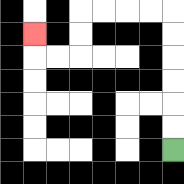{'start': '[7, 6]', 'end': '[1, 1]', 'path_directions': 'U,U,U,U,U,U,L,L,L,L,D,D,L,L,U', 'path_coordinates': '[[7, 6], [7, 5], [7, 4], [7, 3], [7, 2], [7, 1], [7, 0], [6, 0], [5, 0], [4, 0], [3, 0], [3, 1], [3, 2], [2, 2], [1, 2], [1, 1]]'}